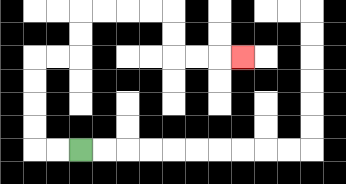{'start': '[3, 6]', 'end': '[10, 2]', 'path_directions': 'L,L,U,U,U,U,R,R,U,U,R,R,R,R,D,D,R,R,R', 'path_coordinates': '[[3, 6], [2, 6], [1, 6], [1, 5], [1, 4], [1, 3], [1, 2], [2, 2], [3, 2], [3, 1], [3, 0], [4, 0], [5, 0], [6, 0], [7, 0], [7, 1], [7, 2], [8, 2], [9, 2], [10, 2]]'}